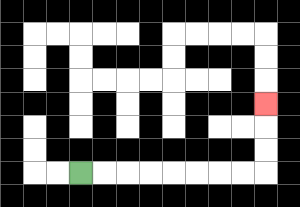{'start': '[3, 7]', 'end': '[11, 4]', 'path_directions': 'R,R,R,R,R,R,R,R,U,U,U', 'path_coordinates': '[[3, 7], [4, 7], [5, 7], [6, 7], [7, 7], [8, 7], [9, 7], [10, 7], [11, 7], [11, 6], [11, 5], [11, 4]]'}